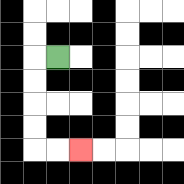{'start': '[2, 2]', 'end': '[3, 6]', 'path_directions': 'L,D,D,D,D,R,R', 'path_coordinates': '[[2, 2], [1, 2], [1, 3], [1, 4], [1, 5], [1, 6], [2, 6], [3, 6]]'}